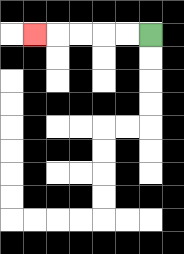{'start': '[6, 1]', 'end': '[1, 1]', 'path_directions': 'L,L,L,L,L', 'path_coordinates': '[[6, 1], [5, 1], [4, 1], [3, 1], [2, 1], [1, 1]]'}